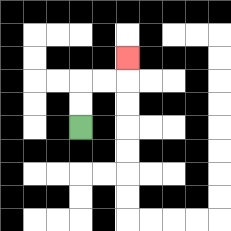{'start': '[3, 5]', 'end': '[5, 2]', 'path_directions': 'U,U,R,R,U', 'path_coordinates': '[[3, 5], [3, 4], [3, 3], [4, 3], [5, 3], [5, 2]]'}